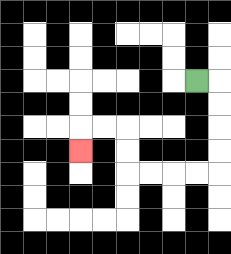{'start': '[8, 3]', 'end': '[3, 6]', 'path_directions': 'R,D,D,D,D,L,L,L,L,U,U,L,L,D', 'path_coordinates': '[[8, 3], [9, 3], [9, 4], [9, 5], [9, 6], [9, 7], [8, 7], [7, 7], [6, 7], [5, 7], [5, 6], [5, 5], [4, 5], [3, 5], [3, 6]]'}